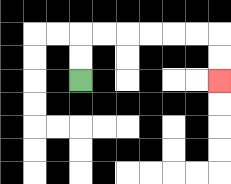{'start': '[3, 3]', 'end': '[9, 3]', 'path_directions': 'U,U,R,R,R,R,R,R,D,D', 'path_coordinates': '[[3, 3], [3, 2], [3, 1], [4, 1], [5, 1], [6, 1], [7, 1], [8, 1], [9, 1], [9, 2], [9, 3]]'}